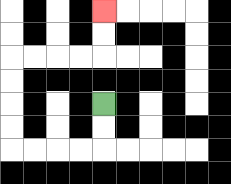{'start': '[4, 4]', 'end': '[4, 0]', 'path_directions': 'D,D,L,L,L,L,U,U,U,U,R,R,R,R,U,U', 'path_coordinates': '[[4, 4], [4, 5], [4, 6], [3, 6], [2, 6], [1, 6], [0, 6], [0, 5], [0, 4], [0, 3], [0, 2], [1, 2], [2, 2], [3, 2], [4, 2], [4, 1], [4, 0]]'}